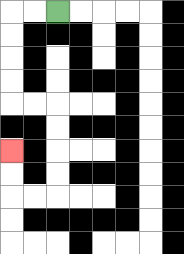{'start': '[2, 0]', 'end': '[0, 6]', 'path_directions': 'L,L,D,D,D,D,R,R,D,D,D,D,L,L,U,U', 'path_coordinates': '[[2, 0], [1, 0], [0, 0], [0, 1], [0, 2], [0, 3], [0, 4], [1, 4], [2, 4], [2, 5], [2, 6], [2, 7], [2, 8], [1, 8], [0, 8], [0, 7], [0, 6]]'}